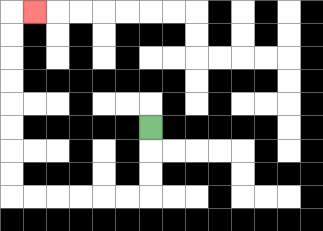{'start': '[6, 5]', 'end': '[1, 0]', 'path_directions': 'D,D,D,L,L,L,L,L,L,U,U,U,U,U,U,U,U,R', 'path_coordinates': '[[6, 5], [6, 6], [6, 7], [6, 8], [5, 8], [4, 8], [3, 8], [2, 8], [1, 8], [0, 8], [0, 7], [0, 6], [0, 5], [0, 4], [0, 3], [0, 2], [0, 1], [0, 0], [1, 0]]'}